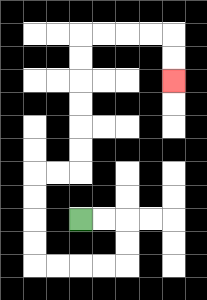{'start': '[3, 9]', 'end': '[7, 3]', 'path_directions': 'R,R,D,D,L,L,L,L,U,U,U,U,R,R,U,U,U,U,U,U,R,R,R,R,D,D', 'path_coordinates': '[[3, 9], [4, 9], [5, 9], [5, 10], [5, 11], [4, 11], [3, 11], [2, 11], [1, 11], [1, 10], [1, 9], [1, 8], [1, 7], [2, 7], [3, 7], [3, 6], [3, 5], [3, 4], [3, 3], [3, 2], [3, 1], [4, 1], [5, 1], [6, 1], [7, 1], [7, 2], [7, 3]]'}